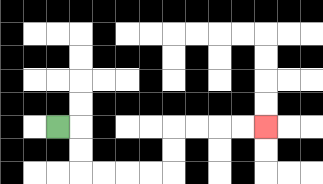{'start': '[2, 5]', 'end': '[11, 5]', 'path_directions': 'R,D,D,R,R,R,R,U,U,R,R,R,R', 'path_coordinates': '[[2, 5], [3, 5], [3, 6], [3, 7], [4, 7], [5, 7], [6, 7], [7, 7], [7, 6], [7, 5], [8, 5], [9, 5], [10, 5], [11, 5]]'}